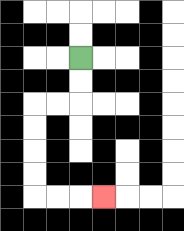{'start': '[3, 2]', 'end': '[4, 8]', 'path_directions': 'D,D,L,L,D,D,D,D,R,R,R', 'path_coordinates': '[[3, 2], [3, 3], [3, 4], [2, 4], [1, 4], [1, 5], [1, 6], [1, 7], [1, 8], [2, 8], [3, 8], [4, 8]]'}